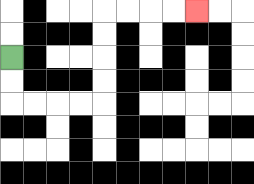{'start': '[0, 2]', 'end': '[8, 0]', 'path_directions': 'D,D,R,R,R,R,U,U,U,U,R,R,R,R', 'path_coordinates': '[[0, 2], [0, 3], [0, 4], [1, 4], [2, 4], [3, 4], [4, 4], [4, 3], [4, 2], [4, 1], [4, 0], [5, 0], [6, 0], [7, 0], [8, 0]]'}